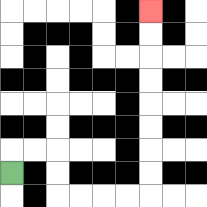{'start': '[0, 7]', 'end': '[6, 0]', 'path_directions': 'U,R,R,D,D,R,R,R,R,U,U,U,U,U,U,U,U', 'path_coordinates': '[[0, 7], [0, 6], [1, 6], [2, 6], [2, 7], [2, 8], [3, 8], [4, 8], [5, 8], [6, 8], [6, 7], [6, 6], [6, 5], [6, 4], [6, 3], [6, 2], [6, 1], [6, 0]]'}